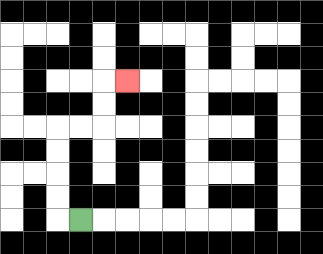{'start': '[3, 9]', 'end': '[5, 3]', 'path_directions': 'L,U,U,U,U,R,R,U,U,R', 'path_coordinates': '[[3, 9], [2, 9], [2, 8], [2, 7], [2, 6], [2, 5], [3, 5], [4, 5], [4, 4], [4, 3], [5, 3]]'}